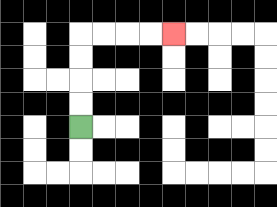{'start': '[3, 5]', 'end': '[7, 1]', 'path_directions': 'U,U,U,U,R,R,R,R', 'path_coordinates': '[[3, 5], [3, 4], [3, 3], [3, 2], [3, 1], [4, 1], [5, 1], [6, 1], [7, 1]]'}